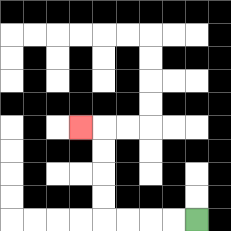{'start': '[8, 9]', 'end': '[3, 5]', 'path_directions': 'L,L,L,L,U,U,U,U,L', 'path_coordinates': '[[8, 9], [7, 9], [6, 9], [5, 9], [4, 9], [4, 8], [4, 7], [4, 6], [4, 5], [3, 5]]'}